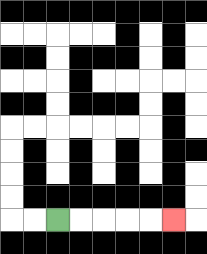{'start': '[2, 9]', 'end': '[7, 9]', 'path_directions': 'R,R,R,R,R', 'path_coordinates': '[[2, 9], [3, 9], [4, 9], [5, 9], [6, 9], [7, 9]]'}